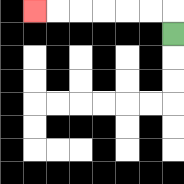{'start': '[7, 1]', 'end': '[1, 0]', 'path_directions': 'U,L,L,L,L,L,L', 'path_coordinates': '[[7, 1], [7, 0], [6, 0], [5, 0], [4, 0], [3, 0], [2, 0], [1, 0]]'}